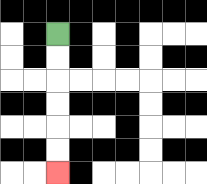{'start': '[2, 1]', 'end': '[2, 7]', 'path_directions': 'D,D,D,D,D,D', 'path_coordinates': '[[2, 1], [2, 2], [2, 3], [2, 4], [2, 5], [2, 6], [2, 7]]'}